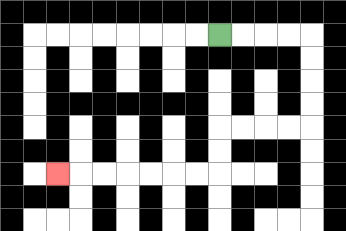{'start': '[9, 1]', 'end': '[2, 7]', 'path_directions': 'R,R,R,R,D,D,D,D,L,L,L,L,D,D,L,L,L,L,L,L,L', 'path_coordinates': '[[9, 1], [10, 1], [11, 1], [12, 1], [13, 1], [13, 2], [13, 3], [13, 4], [13, 5], [12, 5], [11, 5], [10, 5], [9, 5], [9, 6], [9, 7], [8, 7], [7, 7], [6, 7], [5, 7], [4, 7], [3, 7], [2, 7]]'}